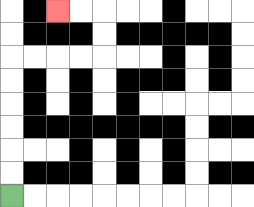{'start': '[0, 8]', 'end': '[2, 0]', 'path_directions': 'U,U,U,U,U,U,R,R,R,R,U,U,L,L', 'path_coordinates': '[[0, 8], [0, 7], [0, 6], [0, 5], [0, 4], [0, 3], [0, 2], [1, 2], [2, 2], [3, 2], [4, 2], [4, 1], [4, 0], [3, 0], [2, 0]]'}